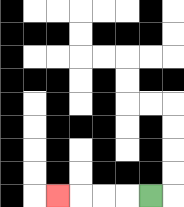{'start': '[6, 8]', 'end': '[2, 8]', 'path_directions': 'L,L,L,L', 'path_coordinates': '[[6, 8], [5, 8], [4, 8], [3, 8], [2, 8]]'}